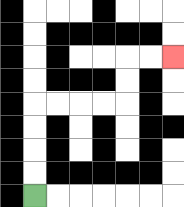{'start': '[1, 8]', 'end': '[7, 2]', 'path_directions': 'U,U,U,U,R,R,R,R,U,U,R,R', 'path_coordinates': '[[1, 8], [1, 7], [1, 6], [1, 5], [1, 4], [2, 4], [3, 4], [4, 4], [5, 4], [5, 3], [5, 2], [6, 2], [7, 2]]'}